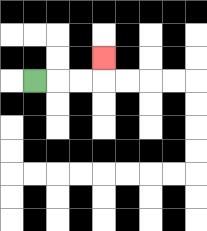{'start': '[1, 3]', 'end': '[4, 2]', 'path_directions': 'R,R,R,U', 'path_coordinates': '[[1, 3], [2, 3], [3, 3], [4, 3], [4, 2]]'}